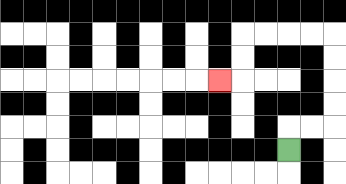{'start': '[12, 6]', 'end': '[9, 3]', 'path_directions': 'U,R,R,U,U,U,U,L,L,L,L,D,D,L', 'path_coordinates': '[[12, 6], [12, 5], [13, 5], [14, 5], [14, 4], [14, 3], [14, 2], [14, 1], [13, 1], [12, 1], [11, 1], [10, 1], [10, 2], [10, 3], [9, 3]]'}